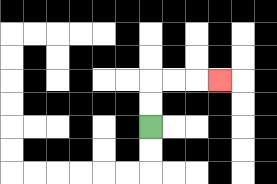{'start': '[6, 5]', 'end': '[9, 3]', 'path_directions': 'U,U,R,R,R', 'path_coordinates': '[[6, 5], [6, 4], [6, 3], [7, 3], [8, 3], [9, 3]]'}